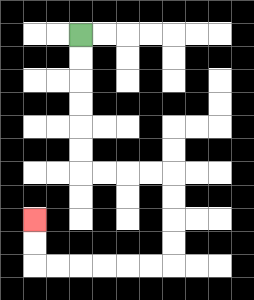{'start': '[3, 1]', 'end': '[1, 9]', 'path_directions': 'D,D,D,D,D,D,R,R,R,R,D,D,D,D,L,L,L,L,L,L,U,U', 'path_coordinates': '[[3, 1], [3, 2], [3, 3], [3, 4], [3, 5], [3, 6], [3, 7], [4, 7], [5, 7], [6, 7], [7, 7], [7, 8], [7, 9], [7, 10], [7, 11], [6, 11], [5, 11], [4, 11], [3, 11], [2, 11], [1, 11], [1, 10], [1, 9]]'}